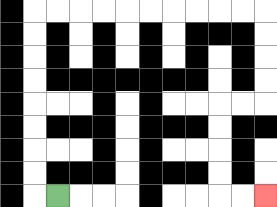{'start': '[2, 8]', 'end': '[11, 8]', 'path_directions': 'L,U,U,U,U,U,U,U,U,R,R,R,R,R,R,R,R,R,R,D,D,D,D,L,L,D,D,D,D,R,R', 'path_coordinates': '[[2, 8], [1, 8], [1, 7], [1, 6], [1, 5], [1, 4], [1, 3], [1, 2], [1, 1], [1, 0], [2, 0], [3, 0], [4, 0], [5, 0], [6, 0], [7, 0], [8, 0], [9, 0], [10, 0], [11, 0], [11, 1], [11, 2], [11, 3], [11, 4], [10, 4], [9, 4], [9, 5], [9, 6], [9, 7], [9, 8], [10, 8], [11, 8]]'}